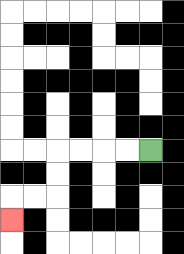{'start': '[6, 6]', 'end': '[0, 9]', 'path_directions': 'L,L,L,L,D,D,L,L,D', 'path_coordinates': '[[6, 6], [5, 6], [4, 6], [3, 6], [2, 6], [2, 7], [2, 8], [1, 8], [0, 8], [0, 9]]'}